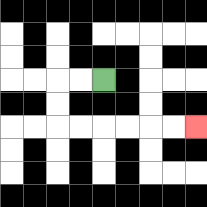{'start': '[4, 3]', 'end': '[8, 5]', 'path_directions': 'L,L,D,D,R,R,R,R,R,R', 'path_coordinates': '[[4, 3], [3, 3], [2, 3], [2, 4], [2, 5], [3, 5], [4, 5], [5, 5], [6, 5], [7, 5], [8, 5]]'}